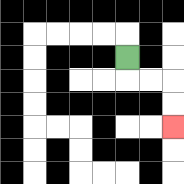{'start': '[5, 2]', 'end': '[7, 5]', 'path_directions': 'D,R,R,D,D', 'path_coordinates': '[[5, 2], [5, 3], [6, 3], [7, 3], [7, 4], [7, 5]]'}